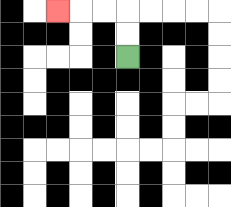{'start': '[5, 2]', 'end': '[2, 0]', 'path_directions': 'U,U,L,L,L', 'path_coordinates': '[[5, 2], [5, 1], [5, 0], [4, 0], [3, 0], [2, 0]]'}